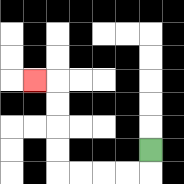{'start': '[6, 6]', 'end': '[1, 3]', 'path_directions': 'D,L,L,L,L,U,U,U,U,L', 'path_coordinates': '[[6, 6], [6, 7], [5, 7], [4, 7], [3, 7], [2, 7], [2, 6], [2, 5], [2, 4], [2, 3], [1, 3]]'}